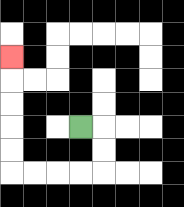{'start': '[3, 5]', 'end': '[0, 2]', 'path_directions': 'R,D,D,L,L,L,L,U,U,U,U,U', 'path_coordinates': '[[3, 5], [4, 5], [4, 6], [4, 7], [3, 7], [2, 7], [1, 7], [0, 7], [0, 6], [0, 5], [0, 4], [0, 3], [0, 2]]'}